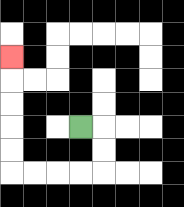{'start': '[3, 5]', 'end': '[0, 2]', 'path_directions': 'R,D,D,L,L,L,L,U,U,U,U,U', 'path_coordinates': '[[3, 5], [4, 5], [4, 6], [4, 7], [3, 7], [2, 7], [1, 7], [0, 7], [0, 6], [0, 5], [0, 4], [0, 3], [0, 2]]'}